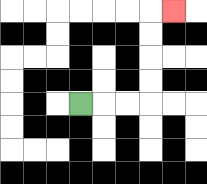{'start': '[3, 4]', 'end': '[7, 0]', 'path_directions': 'R,R,R,U,U,U,U,R', 'path_coordinates': '[[3, 4], [4, 4], [5, 4], [6, 4], [6, 3], [6, 2], [6, 1], [6, 0], [7, 0]]'}